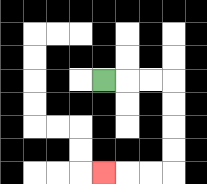{'start': '[4, 3]', 'end': '[4, 7]', 'path_directions': 'R,R,R,D,D,D,D,L,L,L', 'path_coordinates': '[[4, 3], [5, 3], [6, 3], [7, 3], [7, 4], [7, 5], [7, 6], [7, 7], [6, 7], [5, 7], [4, 7]]'}